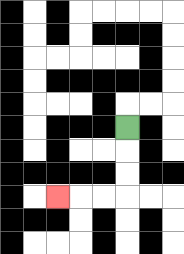{'start': '[5, 5]', 'end': '[2, 8]', 'path_directions': 'D,D,D,L,L,L', 'path_coordinates': '[[5, 5], [5, 6], [5, 7], [5, 8], [4, 8], [3, 8], [2, 8]]'}